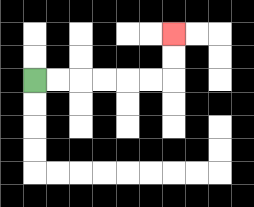{'start': '[1, 3]', 'end': '[7, 1]', 'path_directions': 'R,R,R,R,R,R,U,U', 'path_coordinates': '[[1, 3], [2, 3], [3, 3], [4, 3], [5, 3], [6, 3], [7, 3], [7, 2], [7, 1]]'}